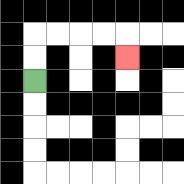{'start': '[1, 3]', 'end': '[5, 2]', 'path_directions': 'U,U,R,R,R,R,D', 'path_coordinates': '[[1, 3], [1, 2], [1, 1], [2, 1], [3, 1], [4, 1], [5, 1], [5, 2]]'}